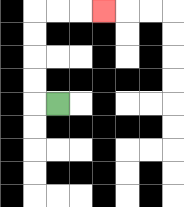{'start': '[2, 4]', 'end': '[4, 0]', 'path_directions': 'L,U,U,U,U,R,R,R', 'path_coordinates': '[[2, 4], [1, 4], [1, 3], [1, 2], [1, 1], [1, 0], [2, 0], [3, 0], [4, 0]]'}